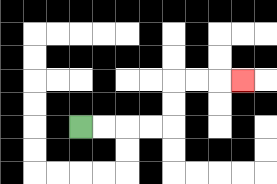{'start': '[3, 5]', 'end': '[10, 3]', 'path_directions': 'R,R,R,R,U,U,R,R,R', 'path_coordinates': '[[3, 5], [4, 5], [5, 5], [6, 5], [7, 5], [7, 4], [7, 3], [8, 3], [9, 3], [10, 3]]'}